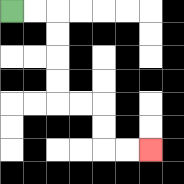{'start': '[0, 0]', 'end': '[6, 6]', 'path_directions': 'R,R,D,D,D,D,R,R,D,D,R,R', 'path_coordinates': '[[0, 0], [1, 0], [2, 0], [2, 1], [2, 2], [2, 3], [2, 4], [3, 4], [4, 4], [4, 5], [4, 6], [5, 6], [6, 6]]'}